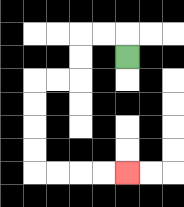{'start': '[5, 2]', 'end': '[5, 7]', 'path_directions': 'U,L,L,D,D,L,L,D,D,D,D,R,R,R,R', 'path_coordinates': '[[5, 2], [5, 1], [4, 1], [3, 1], [3, 2], [3, 3], [2, 3], [1, 3], [1, 4], [1, 5], [1, 6], [1, 7], [2, 7], [3, 7], [4, 7], [5, 7]]'}